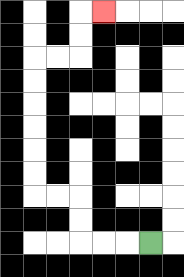{'start': '[6, 10]', 'end': '[4, 0]', 'path_directions': 'L,L,L,U,U,L,L,U,U,U,U,U,U,R,R,U,U,R', 'path_coordinates': '[[6, 10], [5, 10], [4, 10], [3, 10], [3, 9], [3, 8], [2, 8], [1, 8], [1, 7], [1, 6], [1, 5], [1, 4], [1, 3], [1, 2], [2, 2], [3, 2], [3, 1], [3, 0], [4, 0]]'}